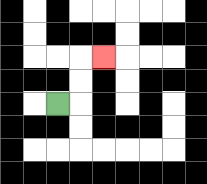{'start': '[2, 4]', 'end': '[4, 2]', 'path_directions': 'R,U,U,R', 'path_coordinates': '[[2, 4], [3, 4], [3, 3], [3, 2], [4, 2]]'}